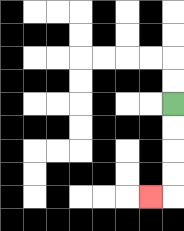{'start': '[7, 4]', 'end': '[6, 8]', 'path_directions': 'D,D,D,D,L', 'path_coordinates': '[[7, 4], [7, 5], [7, 6], [7, 7], [7, 8], [6, 8]]'}